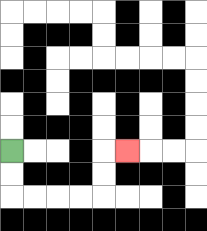{'start': '[0, 6]', 'end': '[5, 6]', 'path_directions': 'D,D,R,R,R,R,U,U,R', 'path_coordinates': '[[0, 6], [0, 7], [0, 8], [1, 8], [2, 8], [3, 8], [4, 8], [4, 7], [4, 6], [5, 6]]'}